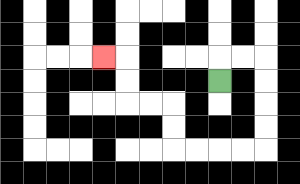{'start': '[9, 3]', 'end': '[4, 2]', 'path_directions': 'U,R,R,D,D,D,D,L,L,L,L,U,U,L,L,U,U,L', 'path_coordinates': '[[9, 3], [9, 2], [10, 2], [11, 2], [11, 3], [11, 4], [11, 5], [11, 6], [10, 6], [9, 6], [8, 6], [7, 6], [7, 5], [7, 4], [6, 4], [5, 4], [5, 3], [5, 2], [4, 2]]'}